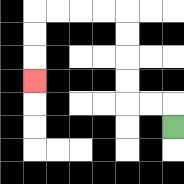{'start': '[7, 5]', 'end': '[1, 3]', 'path_directions': 'U,L,L,U,U,U,U,L,L,L,L,D,D,D', 'path_coordinates': '[[7, 5], [7, 4], [6, 4], [5, 4], [5, 3], [5, 2], [5, 1], [5, 0], [4, 0], [3, 0], [2, 0], [1, 0], [1, 1], [1, 2], [1, 3]]'}